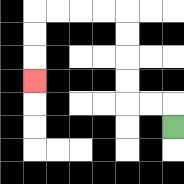{'start': '[7, 5]', 'end': '[1, 3]', 'path_directions': 'U,L,L,U,U,U,U,L,L,L,L,D,D,D', 'path_coordinates': '[[7, 5], [7, 4], [6, 4], [5, 4], [5, 3], [5, 2], [5, 1], [5, 0], [4, 0], [3, 0], [2, 0], [1, 0], [1, 1], [1, 2], [1, 3]]'}